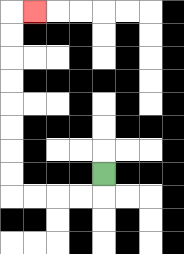{'start': '[4, 7]', 'end': '[1, 0]', 'path_directions': 'D,L,L,L,L,U,U,U,U,U,U,U,U,R', 'path_coordinates': '[[4, 7], [4, 8], [3, 8], [2, 8], [1, 8], [0, 8], [0, 7], [0, 6], [0, 5], [0, 4], [0, 3], [0, 2], [0, 1], [0, 0], [1, 0]]'}